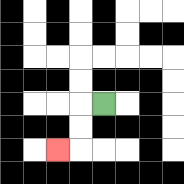{'start': '[4, 4]', 'end': '[2, 6]', 'path_directions': 'L,D,D,L', 'path_coordinates': '[[4, 4], [3, 4], [3, 5], [3, 6], [2, 6]]'}